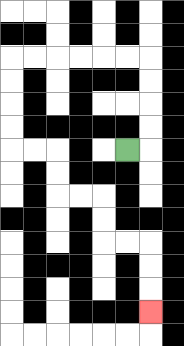{'start': '[5, 6]', 'end': '[6, 13]', 'path_directions': 'R,U,U,U,U,L,L,L,L,L,L,D,D,D,D,R,R,D,D,R,R,D,D,R,R,D,D,D', 'path_coordinates': '[[5, 6], [6, 6], [6, 5], [6, 4], [6, 3], [6, 2], [5, 2], [4, 2], [3, 2], [2, 2], [1, 2], [0, 2], [0, 3], [0, 4], [0, 5], [0, 6], [1, 6], [2, 6], [2, 7], [2, 8], [3, 8], [4, 8], [4, 9], [4, 10], [5, 10], [6, 10], [6, 11], [6, 12], [6, 13]]'}